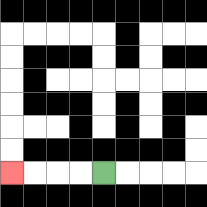{'start': '[4, 7]', 'end': '[0, 7]', 'path_directions': 'L,L,L,L', 'path_coordinates': '[[4, 7], [3, 7], [2, 7], [1, 7], [0, 7]]'}